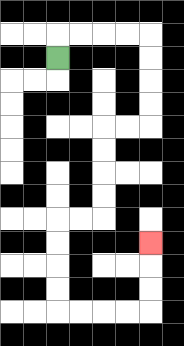{'start': '[2, 2]', 'end': '[6, 10]', 'path_directions': 'U,R,R,R,R,D,D,D,D,L,L,D,D,D,D,L,L,D,D,D,D,R,R,R,R,U,U,U', 'path_coordinates': '[[2, 2], [2, 1], [3, 1], [4, 1], [5, 1], [6, 1], [6, 2], [6, 3], [6, 4], [6, 5], [5, 5], [4, 5], [4, 6], [4, 7], [4, 8], [4, 9], [3, 9], [2, 9], [2, 10], [2, 11], [2, 12], [2, 13], [3, 13], [4, 13], [5, 13], [6, 13], [6, 12], [6, 11], [6, 10]]'}